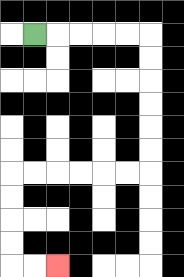{'start': '[1, 1]', 'end': '[2, 11]', 'path_directions': 'R,R,R,R,R,D,D,D,D,D,D,L,L,L,L,L,L,D,D,D,D,R,R', 'path_coordinates': '[[1, 1], [2, 1], [3, 1], [4, 1], [5, 1], [6, 1], [6, 2], [6, 3], [6, 4], [6, 5], [6, 6], [6, 7], [5, 7], [4, 7], [3, 7], [2, 7], [1, 7], [0, 7], [0, 8], [0, 9], [0, 10], [0, 11], [1, 11], [2, 11]]'}